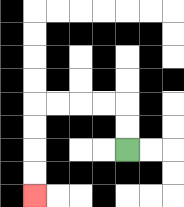{'start': '[5, 6]', 'end': '[1, 8]', 'path_directions': 'U,U,L,L,L,L,D,D,D,D', 'path_coordinates': '[[5, 6], [5, 5], [5, 4], [4, 4], [3, 4], [2, 4], [1, 4], [1, 5], [1, 6], [1, 7], [1, 8]]'}